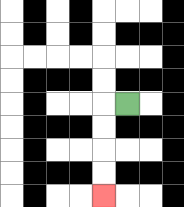{'start': '[5, 4]', 'end': '[4, 8]', 'path_directions': 'L,D,D,D,D', 'path_coordinates': '[[5, 4], [4, 4], [4, 5], [4, 6], [4, 7], [4, 8]]'}